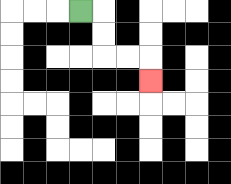{'start': '[3, 0]', 'end': '[6, 3]', 'path_directions': 'R,D,D,R,R,D', 'path_coordinates': '[[3, 0], [4, 0], [4, 1], [4, 2], [5, 2], [6, 2], [6, 3]]'}